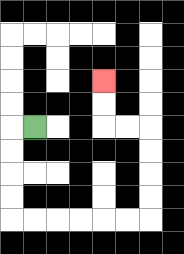{'start': '[1, 5]', 'end': '[4, 3]', 'path_directions': 'L,D,D,D,D,R,R,R,R,R,R,U,U,U,U,L,L,U,U', 'path_coordinates': '[[1, 5], [0, 5], [0, 6], [0, 7], [0, 8], [0, 9], [1, 9], [2, 9], [3, 9], [4, 9], [5, 9], [6, 9], [6, 8], [6, 7], [6, 6], [6, 5], [5, 5], [4, 5], [4, 4], [4, 3]]'}